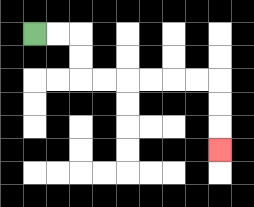{'start': '[1, 1]', 'end': '[9, 6]', 'path_directions': 'R,R,D,D,R,R,R,R,R,R,D,D,D', 'path_coordinates': '[[1, 1], [2, 1], [3, 1], [3, 2], [3, 3], [4, 3], [5, 3], [6, 3], [7, 3], [8, 3], [9, 3], [9, 4], [9, 5], [9, 6]]'}